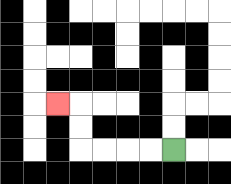{'start': '[7, 6]', 'end': '[2, 4]', 'path_directions': 'L,L,L,L,U,U,L', 'path_coordinates': '[[7, 6], [6, 6], [5, 6], [4, 6], [3, 6], [3, 5], [3, 4], [2, 4]]'}